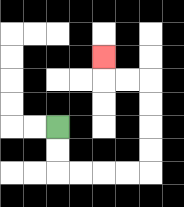{'start': '[2, 5]', 'end': '[4, 2]', 'path_directions': 'D,D,R,R,R,R,U,U,U,U,L,L,U', 'path_coordinates': '[[2, 5], [2, 6], [2, 7], [3, 7], [4, 7], [5, 7], [6, 7], [6, 6], [6, 5], [6, 4], [6, 3], [5, 3], [4, 3], [4, 2]]'}